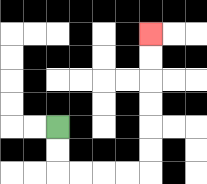{'start': '[2, 5]', 'end': '[6, 1]', 'path_directions': 'D,D,R,R,R,R,U,U,U,U,U,U', 'path_coordinates': '[[2, 5], [2, 6], [2, 7], [3, 7], [4, 7], [5, 7], [6, 7], [6, 6], [6, 5], [6, 4], [6, 3], [6, 2], [6, 1]]'}